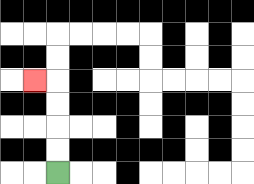{'start': '[2, 7]', 'end': '[1, 3]', 'path_directions': 'U,U,U,U,L', 'path_coordinates': '[[2, 7], [2, 6], [2, 5], [2, 4], [2, 3], [1, 3]]'}